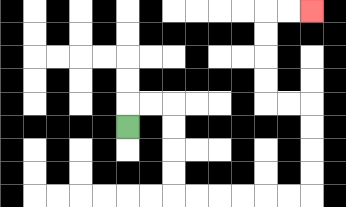{'start': '[5, 5]', 'end': '[13, 0]', 'path_directions': 'U,R,R,D,D,D,D,R,R,R,R,R,R,U,U,U,U,L,L,U,U,U,U,R,R', 'path_coordinates': '[[5, 5], [5, 4], [6, 4], [7, 4], [7, 5], [7, 6], [7, 7], [7, 8], [8, 8], [9, 8], [10, 8], [11, 8], [12, 8], [13, 8], [13, 7], [13, 6], [13, 5], [13, 4], [12, 4], [11, 4], [11, 3], [11, 2], [11, 1], [11, 0], [12, 0], [13, 0]]'}